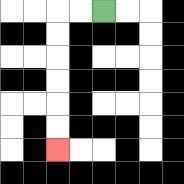{'start': '[4, 0]', 'end': '[2, 6]', 'path_directions': 'L,L,D,D,D,D,D,D', 'path_coordinates': '[[4, 0], [3, 0], [2, 0], [2, 1], [2, 2], [2, 3], [2, 4], [2, 5], [2, 6]]'}